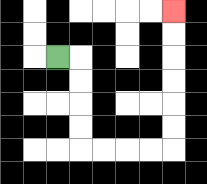{'start': '[2, 2]', 'end': '[7, 0]', 'path_directions': 'R,D,D,D,D,R,R,R,R,U,U,U,U,U,U', 'path_coordinates': '[[2, 2], [3, 2], [3, 3], [3, 4], [3, 5], [3, 6], [4, 6], [5, 6], [6, 6], [7, 6], [7, 5], [7, 4], [7, 3], [7, 2], [7, 1], [7, 0]]'}